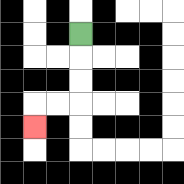{'start': '[3, 1]', 'end': '[1, 5]', 'path_directions': 'D,D,D,L,L,D', 'path_coordinates': '[[3, 1], [3, 2], [3, 3], [3, 4], [2, 4], [1, 4], [1, 5]]'}